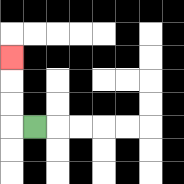{'start': '[1, 5]', 'end': '[0, 2]', 'path_directions': 'L,U,U,U', 'path_coordinates': '[[1, 5], [0, 5], [0, 4], [0, 3], [0, 2]]'}